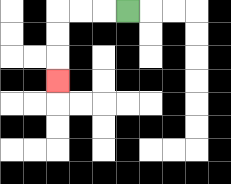{'start': '[5, 0]', 'end': '[2, 3]', 'path_directions': 'L,L,L,D,D,D', 'path_coordinates': '[[5, 0], [4, 0], [3, 0], [2, 0], [2, 1], [2, 2], [2, 3]]'}